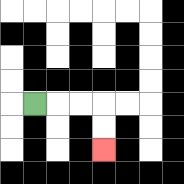{'start': '[1, 4]', 'end': '[4, 6]', 'path_directions': 'R,R,R,D,D', 'path_coordinates': '[[1, 4], [2, 4], [3, 4], [4, 4], [4, 5], [4, 6]]'}